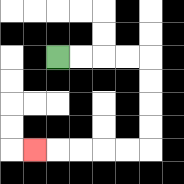{'start': '[2, 2]', 'end': '[1, 6]', 'path_directions': 'R,R,R,R,D,D,D,D,L,L,L,L,L', 'path_coordinates': '[[2, 2], [3, 2], [4, 2], [5, 2], [6, 2], [6, 3], [6, 4], [6, 5], [6, 6], [5, 6], [4, 6], [3, 6], [2, 6], [1, 6]]'}